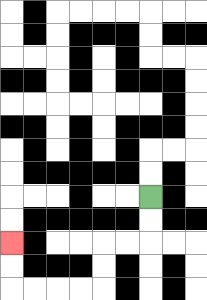{'start': '[6, 8]', 'end': '[0, 10]', 'path_directions': 'D,D,L,L,D,D,L,L,L,L,U,U', 'path_coordinates': '[[6, 8], [6, 9], [6, 10], [5, 10], [4, 10], [4, 11], [4, 12], [3, 12], [2, 12], [1, 12], [0, 12], [0, 11], [0, 10]]'}